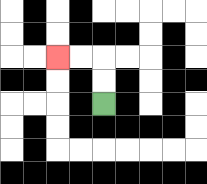{'start': '[4, 4]', 'end': '[2, 2]', 'path_directions': 'U,U,L,L', 'path_coordinates': '[[4, 4], [4, 3], [4, 2], [3, 2], [2, 2]]'}